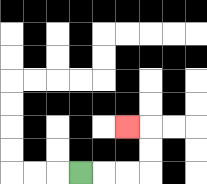{'start': '[3, 7]', 'end': '[5, 5]', 'path_directions': 'R,R,R,U,U,L', 'path_coordinates': '[[3, 7], [4, 7], [5, 7], [6, 7], [6, 6], [6, 5], [5, 5]]'}